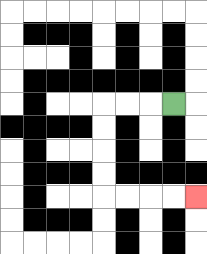{'start': '[7, 4]', 'end': '[8, 8]', 'path_directions': 'L,L,L,D,D,D,D,R,R,R,R', 'path_coordinates': '[[7, 4], [6, 4], [5, 4], [4, 4], [4, 5], [4, 6], [4, 7], [4, 8], [5, 8], [6, 8], [7, 8], [8, 8]]'}